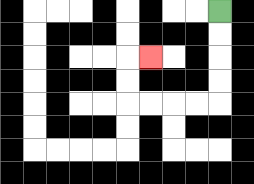{'start': '[9, 0]', 'end': '[6, 2]', 'path_directions': 'D,D,D,D,L,L,L,L,U,U,R', 'path_coordinates': '[[9, 0], [9, 1], [9, 2], [9, 3], [9, 4], [8, 4], [7, 4], [6, 4], [5, 4], [5, 3], [5, 2], [6, 2]]'}